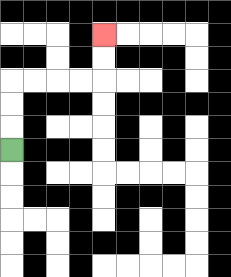{'start': '[0, 6]', 'end': '[4, 1]', 'path_directions': 'U,U,U,R,R,R,R,U,U', 'path_coordinates': '[[0, 6], [0, 5], [0, 4], [0, 3], [1, 3], [2, 3], [3, 3], [4, 3], [4, 2], [4, 1]]'}